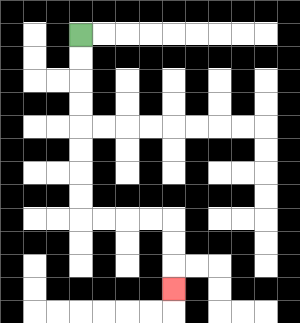{'start': '[3, 1]', 'end': '[7, 12]', 'path_directions': 'D,D,D,D,D,D,D,D,R,R,R,R,D,D,D', 'path_coordinates': '[[3, 1], [3, 2], [3, 3], [3, 4], [3, 5], [3, 6], [3, 7], [3, 8], [3, 9], [4, 9], [5, 9], [6, 9], [7, 9], [7, 10], [7, 11], [7, 12]]'}